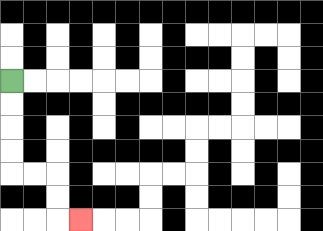{'start': '[0, 3]', 'end': '[3, 9]', 'path_directions': 'D,D,D,D,R,R,D,D,R', 'path_coordinates': '[[0, 3], [0, 4], [0, 5], [0, 6], [0, 7], [1, 7], [2, 7], [2, 8], [2, 9], [3, 9]]'}